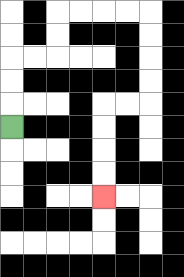{'start': '[0, 5]', 'end': '[4, 8]', 'path_directions': 'U,U,U,R,R,U,U,R,R,R,R,D,D,D,D,L,L,D,D,D,D', 'path_coordinates': '[[0, 5], [0, 4], [0, 3], [0, 2], [1, 2], [2, 2], [2, 1], [2, 0], [3, 0], [4, 0], [5, 0], [6, 0], [6, 1], [6, 2], [6, 3], [6, 4], [5, 4], [4, 4], [4, 5], [4, 6], [4, 7], [4, 8]]'}